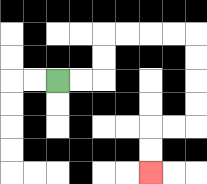{'start': '[2, 3]', 'end': '[6, 7]', 'path_directions': 'R,R,U,U,R,R,R,R,D,D,D,D,L,L,D,D', 'path_coordinates': '[[2, 3], [3, 3], [4, 3], [4, 2], [4, 1], [5, 1], [6, 1], [7, 1], [8, 1], [8, 2], [8, 3], [8, 4], [8, 5], [7, 5], [6, 5], [6, 6], [6, 7]]'}